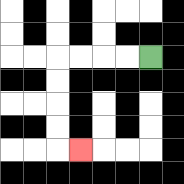{'start': '[6, 2]', 'end': '[3, 6]', 'path_directions': 'L,L,L,L,D,D,D,D,R', 'path_coordinates': '[[6, 2], [5, 2], [4, 2], [3, 2], [2, 2], [2, 3], [2, 4], [2, 5], [2, 6], [3, 6]]'}